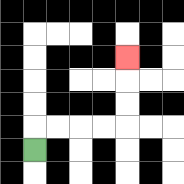{'start': '[1, 6]', 'end': '[5, 2]', 'path_directions': 'U,R,R,R,R,U,U,U', 'path_coordinates': '[[1, 6], [1, 5], [2, 5], [3, 5], [4, 5], [5, 5], [5, 4], [5, 3], [5, 2]]'}